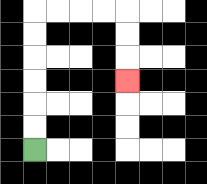{'start': '[1, 6]', 'end': '[5, 3]', 'path_directions': 'U,U,U,U,U,U,R,R,R,R,D,D,D', 'path_coordinates': '[[1, 6], [1, 5], [1, 4], [1, 3], [1, 2], [1, 1], [1, 0], [2, 0], [3, 0], [4, 0], [5, 0], [5, 1], [5, 2], [5, 3]]'}